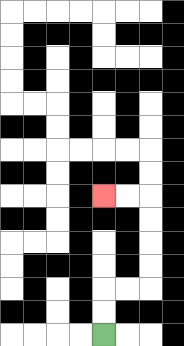{'start': '[4, 14]', 'end': '[4, 8]', 'path_directions': 'U,U,R,R,U,U,U,U,L,L', 'path_coordinates': '[[4, 14], [4, 13], [4, 12], [5, 12], [6, 12], [6, 11], [6, 10], [6, 9], [6, 8], [5, 8], [4, 8]]'}